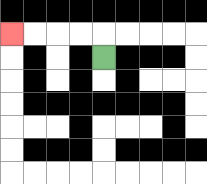{'start': '[4, 2]', 'end': '[0, 1]', 'path_directions': 'U,L,L,L,L', 'path_coordinates': '[[4, 2], [4, 1], [3, 1], [2, 1], [1, 1], [0, 1]]'}